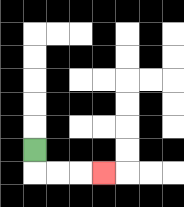{'start': '[1, 6]', 'end': '[4, 7]', 'path_directions': 'D,R,R,R', 'path_coordinates': '[[1, 6], [1, 7], [2, 7], [3, 7], [4, 7]]'}